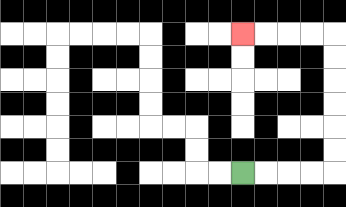{'start': '[10, 7]', 'end': '[10, 1]', 'path_directions': 'R,R,R,R,U,U,U,U,U,U,L,L,L,L', 'path_coordinates': '[[10, 7], [11, 7], [12, 7], [13, 7], [14, 7], [14, 6], [14, 5], [14, 4], [14, 3], [14, 2], [14, 1], [13, 1], [12, 1], [11, 1], [10, 1]]'}